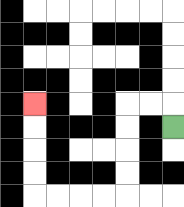{'start': '[7, 5]', 'end': '[1, 4]', 'path_directions': 'U,L,L,D,D,D,D,L,L,L,L,U,U,U,U', 'path_coordinates': '[[7, 5], [7, 4], [6, 4], [5, 4], [5, 5], [5, 6], [5, 7], [5, 8], [4, 8], [3, 8], [2, 8], [1, 8], [1, 7], [1, 6], [1, 5], [1, 4]]'}